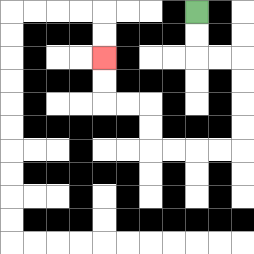{'start': '[8, 0]', 'end': '[4, 2]', 'path_directions': 'D,D,R,R,D,D,D,D,L,L,L,L,U,U,L,L,U,U', 'path_coordinates': '[[8, 0], [8, 1], [8, 2], [9, 2], [10, 2], [10, 3], [10, 4], [10, 5], [10, 6], [9, 6], [8, 6], [7, 6], [6, 6], [6, 5], [6, 4], [5, 4], [4, 4], [4, 3], [4, 2]]'}